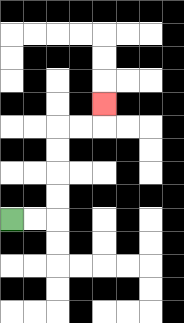{'start': '[0, 9]', 'end': '[4, 4]', 'path_directions': 'R,R,U,U,U,U,R,R,U', 'path_coordinates': '[[0, 9], [1, 9], [2, 9], [2, 8], [2, 7], [2, 6], [2, 5], [3, 5], [4, 5], [4, 4]]'}